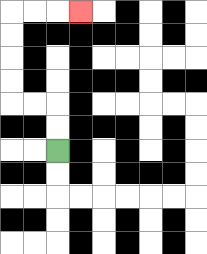{'start': '[2, 6]', 'end': '[3, 0]', 'path_directions': 'U,U,L,L,U,U,U,U,R,R,R', 'path_coordinates': '[[2, 6], [2, 5], [2, 4], [1, 4], [0, 4], [0, 3], [0, 2], [0, 1], [0, 0], [1, 0], [2, 0], [3, 0]]'}